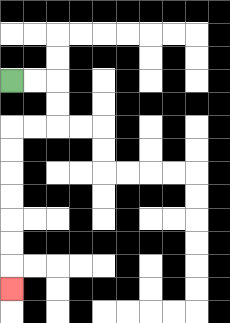{'start': '[0, 3]', 'end': '[0, 12]', 'path_directions': 'R,R,D,D,L,L,D,D,D,D,D,D,D', 'path_coordinates': '[[0, 3], [1, 3], [2, 3], [2, 4], [2, 5], [1, 5], [0, 5], [0, 6], [0, 7], [0, 8], [0, 9], [0, 10], [0, 11], [0, 12]]'}